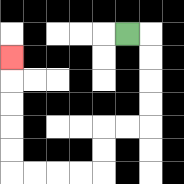{'start': '[5, 1]', 'end': '[0, 2]', 'path_directions': 'R,D,D,D,D,L,L,D,D,L,L,L,L,U,U,U,U,U', 'path_coordinates': '[[5, 1], [6, 1], [6, 2], [6, 3], [6, 4], [6, 5], [5, 5], [4, 5], [4, 6], [4, 7], [3, 7], [2, 7], [1, 7], [0, 7], [0, 6], [0, 5], [0, 4], [0, 3], [0, 2]]'}